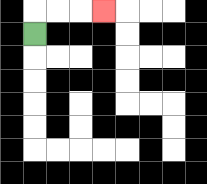{'start': '[1, 1]', 'end': '[4, 0]', 'path_directions': 'U,R,R,R', 'path_coordinates': '[[1, 1], [1, 0], [2, 0], [3, 0], [4, 0]]'}